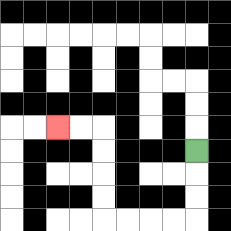{'start': '[8, 6]', 'end': '[2, 5]', 'path_directions': 'D,D,D,L,L,L,L,U,U,U,U,L,L', 'path_coordinates': '[[8, 6], [8, 7], [8, 8], [8, 9], [7, 9], [6, 9], [5, 9], [4, 9], [4, 8], [4, 7], [4, 6], [4, 5], [3, 5], [2, 5]]'}